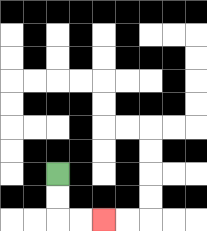{'start': '[2, 7]', 'end': '[4, 9]', 'path_directions': 'D,D,R,R', 'path_coordinates': '[[2, 7], [2, 8], [2, 9], [3, 9], [4, 9]]'}